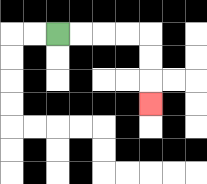{'start': '[2, 1]', 'end': '[6, 4]', 'path_directions': 'R,R,R,R,D,D,D', 'path_coordinates': '[[2, 1], [3, 1], [4, 1], [5, 1], [6, 1], [6, 2], [6, 3], [6, 4]]'}